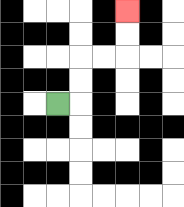{'start': '[2, 4]', 'end': '[5, 0]', 'path_directions': 'R,U,U,R,R,U,U', 'path_coordinates': '[[2, 4], [3, 4], [3, 3], [3, 2], [4, 2], [5, 2], [5, 1], [5, 0]]'}